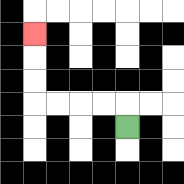{'start': '[5, 5]', 'end': '[1, 1]', 'path_directions': 'U,L,L,L,L,U,U,U', 'path_coordinates': '[[5, 5], [5, 4], [4, 4], [3, 4], [2, 4], [1, 4], [1, 3], [1, 2], [1, 1]]'}